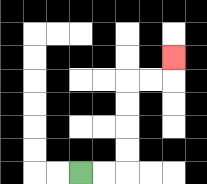{'start': '[3, 7]', 'end': '[7, 2]', 'path_directions': 'R,R,U,U,U,U,R,R,U', 'path_coordinates': '[[3, 7], [4, 7], [5, 7], [5, 6], [5, 5], [5, 4], [5, 3], [6, 3], [7, 3], [7, 2]]'}